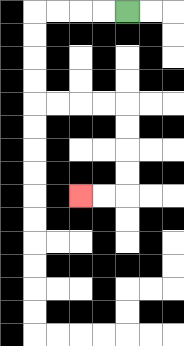{'start': '[5, 0]', 'end': '[3, 8]', 'path_directions': 'L,L,L,L,D,D,D,D,R,R,R,R,D,D,D,D,L,L', 'path_coordinates': '[[5, 0], [4, 0], [3, 0], [2, 0], [1, 0], [1, 1], [1, 2], [1, 3], [1, 4], [2, 4], [3, 4], [4, 4], [5, 4], [5, 5], [5, 6], [5, 7], [5, 8], [4, 8], [3, 8]]'}